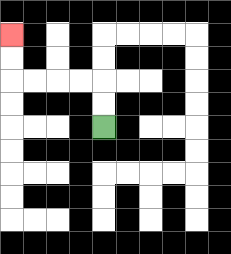{'start': '[4, 5]', 'end': '[0, 1]', 'path_directions': 'U,U,L,L,L,L,U,U', 'path_coordinates': '[[4, 5], [4, 4], [4, 3], [3, 3], [2, 3], [1, 3], [0, 3], [0, 2], [0, 1]]'}